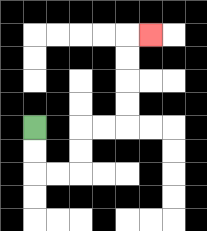{'start': '[1, 5]', 'end': '[6, 1]', 'path_directions': 'D,D,R,R,U,U,R,R,U,U,U,U,R', 'path_coordinates': '[[1, 5], [1, 6], [1, 7], [2, 7], [3, 7], [3, 6], [3, 5], [4, 5], [5, 5], [5, 4], [5, 3], [5, 2], [5, 1], [6, 1]]'}